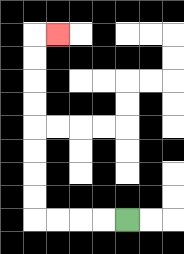{'start': '[5, 9]', 'end': '[2, 1]', 'path_directions': 'L,L,L,L,U,U,U,U,U,U,U,U,R', 'path_coordinates': '[[5, 9], [4, 9], [3, 9], [2, 9], [1, 9], [1, 8], [1, 7], [1, 6], [1, 5], [1, 4], [1, 3], [1, 2], [1, 1], [2, 1]]'}